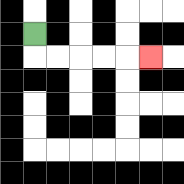{'start': '[1, 1]', 'end': '[6, 2]', 'path_directions': 'D,R,R,R,R,R', 'path_coordinates': '[[1, 1], [1, 2], [2, 2], [3, 2], [4, 2], [5, 2], [6, 2]]'}